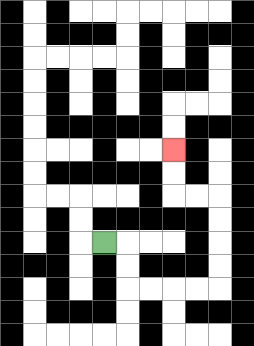{'start': '[4, 10]', 'end': '[7, 6]', 'path_directions': 'R,D,D,R,R,R,R,U,U,U,U,L,L,U,U', 'path_coordinates': '[[4, 10], [5, 10], [5, 11], [5, 12], [6, 12], [7, 12], [8, 12], [9, 12], [9, 11], [9, 10], [9, 9], [9, 8], [8, 8], [7, 8], [7, 7], [7, 6]]'}